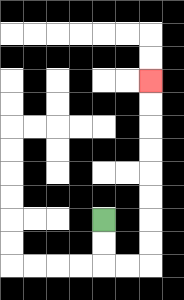{'start': '[4, 9]', 'end': '[6, 3]', 'path_directions': 'D,D,R,R,U,U,U,U,U,U,U,U', 'path_coordinates': '[[4, 9], [4, 10], [4, 11], [5, 11], [6, 11], [6, 10], [6, 9], [6, 8], [6, 7], [6, 6], [6, 5], [6, 4], [6, 3]]'}